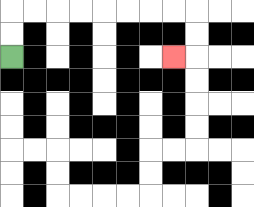{'start': '[0, 2]', 'end': '[7, 2]', 'path_directions': 'U,U,R,R,R,R,R,R,R,R,D,D,L', 'path_coordinates': '[[0, 2], [0, 1], [0, 0], [1, 0], [2, 0], [3, 0], [4, 0], [5, 0], [6, 0], [7, 0], [8, 0], [8, 1], [8, 2], [7, 2]]'}